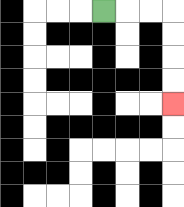{'start': '[4, 0]', 'end': '[7, 4]', 'path_directions': 'R,R,R,D,D,D,D', 'path_coordinates': '[[4, 0], [5, 0], [6, 0], [7, 0], [7, 1], [7, 2], [7, 3], [7, 4]]'}